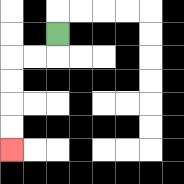{'start': '[2, 1]', 'end': '[0, 6]', 'path_directions': 'D,L,L,D,D,D,D', 'path_coordinates': '[[2, 1], [2, 2], [1, 2], [0, 2], [0, 3], [0, 4], [0, 5], [0, 6]]'}